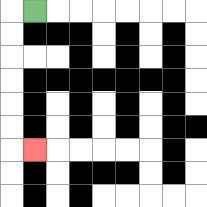{'start': '[1, 0]', 'end': '[1, 6]', 'path_directions': 'L,D,D,D,D,D,D,R', 'path_coordinates': '[[1, 0], [0, 0], [0, 1], [0, 2], [0, 3], [0, 4], [0, 5], [0, 6], [1, 6]]'}